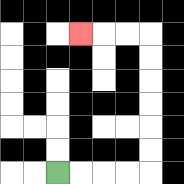{'start': '[2, 7]', 'end': '[3, 1]', 'path_directions': 'R,R,R,R,U,U,U,U,U,U,L,L,L', 'path_coordinates': '[[2, 7], [3, 7], [4, 7], [5, 7], [6, 7], [6, 6], [6, 5], [6, 4], [6, 3], [6, 2], [6, 1], [5, 1], [4, 1], [3, 1]]'}